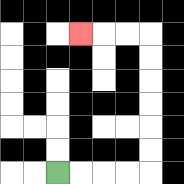{'start': '[2, 7]', 'end': '[3, 1]', 'path_directions': 'R,R,R,R,U,U,U,U,U,U,L,L,L', 'path_coordinates': '[[2, 7], [3, 7], [4, 7], [5, 7], [6, 7], [6, 6], [6, 5], [6, 4], [6, 3], [6, 2], [6, 1], [5, 1], [4, 1], [3, 1]]'}